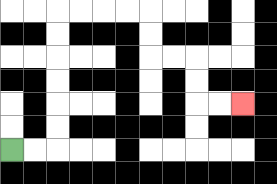{'start': '[0, 6]', 'end': '[10, 4]', 'path_directions': 'R,R,U,U,U,U,U,U,R,R,R,R,D,D,R,R,D,D,R,R', 'path_coordinates': '[[0, 6], [1, 6], [2, 6], [2, 5], [2, 4], [2, 3], [2, 2], [2, 1], [2, 0], [3, 0], [4, 0], [5, 0], [6, 0], [6, 1], [6, 2], [7, 2], [8, 2], [8, 3], [8, 4], [9, 4], [10, 4]]'}